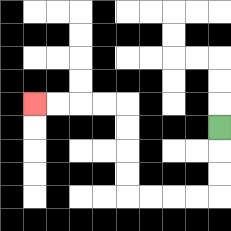{'start': '[9, 5]', 'end': '[1, 4]', 'path_directions': 'D,D,D,L,L,L,L,U,U,U,U,L,L,L,L', 'path_coordinates': '[[9, 5], [9, 6], [9, 7], [9, 8], [8, 8], [7, 8], [6, 8], [5, 8], [5, 7], [5, 6], [5, 5], [5, 4], [4, 4], [3, 4], [2, 4], [1, 4]]'}